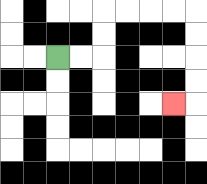{'start': '[2, 2]', 'end': '[7, 4]', 'path_directions': 'R,R,U,U,R,R,R,R,D,D,D,D,L', 'path_coordinates': '[[2, 2], [3, 2], [4, 2], [4, 1], [4, 0], [5, 0], [6, 0], [7, 0], [8, 0], [8, 1], [8, 2], [8, 3], [8, 4], [7, 4]]'}